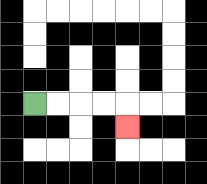{'start': '[1, 4]', 'end': '[5, 5]', 'path_directions': 'R,R,R,R,D', 'path_coordinates': '[[1, 4], [2, 4], [3, 4], [4, 4], [5, 4], [5, 5]]'}